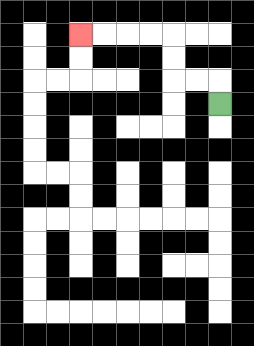{'start': '[9, 4]', 'end': '[3, 1]', 'path_directions': 'U,L,L,U,U,L,L,L,L', 'path_coordinates': '[[9, 4], [9, 3], [8, 3], [7, 3], [7, 2], [7, 1], [6, 1], [5, 1], [4, 1], [3, 1]]'}